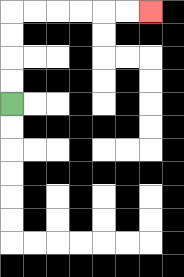{'start': '[0, 4]', 'end': '[6, 0]', 'path_directions': 'U,U,U,U,R,R,R,R,R,R', 'path_coordinates': '[[0, 4], [0, 3], [0, 2], [0, 1], [0, 0], [1, 0], [2, 0], [3, 0], [4, 0], [5, 0], [6, 0]]'}